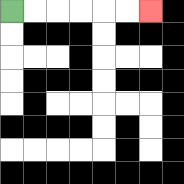{'start': '[0, 0]', 'end': '[6, 0]', 'path_directions': 'R,R,R,R,R,R', 'path_coordinates': '[[0, 0], [1, 0], [2, 0], [3, 0], [4, 0], [5, 0], [6, 0]]'}